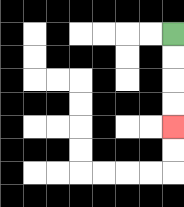{'start': '[7, 1]', 'end': '[7, 5]', 'path_directions': 'D,D,D,D', 'path_coordinates': '[[7, 1], [7, 2], [7, 3], [7, 4], [7, 5]]'}